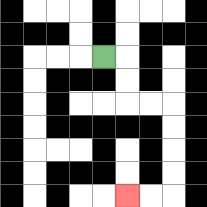{'start': '[4, 2]', 'end': '[5, 8]', 'path_directions': 'R,D,D,R,R,D,D,D,D,L,L', 'path_coordinates': '[[4, 2], [5, 2], [5, 3], [5, 4], [6, 4], [7, 4], [7, 5], [7, 6], [7, 7], [7, 8], [6, 8], [5, 8]]'}